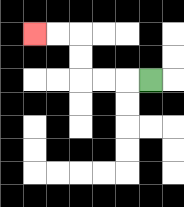{'start': '[6, 3]', 'end': '[1, 1]', 'path_directions': 'L,L,L,U,U,L,L', 'path_coordinates': '[[6, 3], [5, 3], [4, 3], [3, 3], [3, 2], [3, 1], [2, 1], [1, 1]]'}